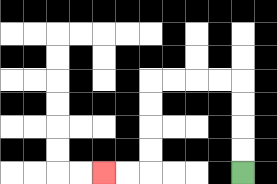{'start': '[10, 7]', 'end': '[4, 7]', 'path_directions': 'U,U,U,U,L,L,L,L,D,D,D,D,L,L', 'path_coordinates': '[[10, 7], [10, 6], [10, 5], [10, 4], [10, 3], [9, 3], [8, 3], [7, 3], [6, 3], [6, 4], [6, 5], [6, 6], [6, 7], [5, 7], [4, 7]]'}